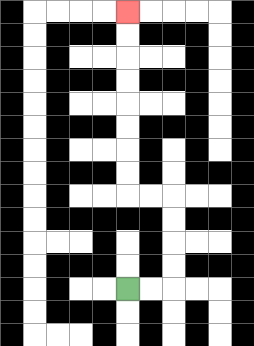{'start': '[5, 12]', 'end': '[5, 0]', 'path_directions': 'R,R,U,U,U,U,L,L,U,U,U,U,U,U,U,U', 'path_coordinates': '[[5, 12], [6, 12], [7, 12], [7, 11], [7, 10], [7, 9], [7, 8], [6, 8], [5, 8], [5, 7], [5, 6], [5, 5], [5, 4], [5, 3], [5, 2], [5, 1], [5, 0]]'}